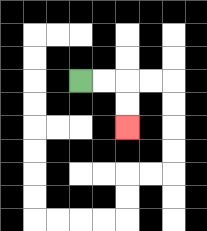{'start': '[3, 3]', 'end': '[5, 5]', 'path_directions': 'R,R,D,D', 'path_coordinates': '[[3, 3], [4, 3], [5, 3], [5, 4], [5, 5]]'}